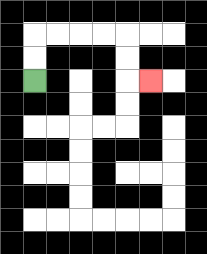{'start': '[1, 3]', 'end': '[6, 3]', 'path_directions': 'U,U,R,R,R,R,D,D,R', 'path_coordinates': '[[1, 3], [1, 2], [1, 1], [2, 1], [3, 1], [4, 1], [5, 1], [5, 2], [5, 3], [6, 3]]'}